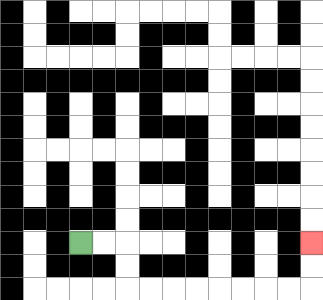{'start': '[3, 10]', 'end': '[13, 10]', 'path_directions': 'R,R,D,D,R,R,R,R,R,R,R,R,U,U', 'path_coordinates': '[[3, 10], [4, 10], [5, 10], [5, 11], [5, 12], [6, 12], [7, 12], [8, 12], [9, 12], [10, 12], [11, 12], [12, 12], [13, 12], [13, 11], [13, 10]]'}